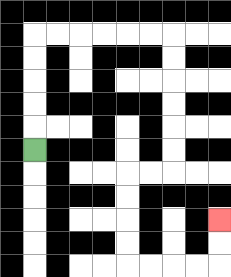{'start': '[1, 6]', 'end': '[9, 9]', 'path_directions': 'U,U,U,U,U,R,R,R,R,R,R,D,D,D,D,D,D,L,L,D,D,D,D,R,R,R,R,U,U', 'path_coordinates': '[[1, 6], [1, 5], [1, 4], [1, 3], [1, 2], [1, 1], [2, 1], [3, 1], [4, 1], [5, 1], [6, 1], [7, 1], [7, 2], [7, 3], [7, 4], [7, 5], [7, 6], [7, 7], [6, 7], [5, 7], [5, 8], [5, 9], [5, 10], [5, 11], [6, 11], [7, 11], [8, 11], [9, 11], [9, 10], [9, 9]]'}